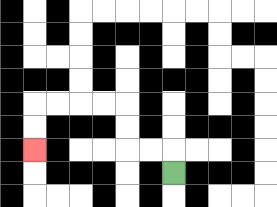{'start': '[7, 7]', 'end': '[1, 6]', 'path_directions': 'U,L,L,U,U,L,L,L,L,D,D', 'path_coordinates': '[[7, 7], [7, 6], [6, 6], [5, 6], [5, 5], [5, 4], [4, 4], [3, 4], [2, 4], [1, 4], [1, 5], [1, 6]]'}